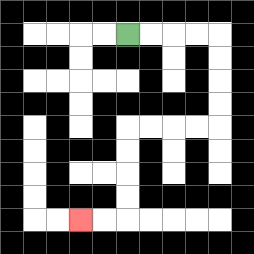{'start': '[5, 1]', 'end': '[3, 9]', 'path_directions': 'R,R,R,R,D,D,D,D,L,L,L,L,D,D,D,D,L,L', 'path_coordinates': '[[5, 1], [6, 1], [7, 1], [8, 1], [9, 1], [9, 2], [9, 3], [9, 4], [9, 5], [8, 5], [7, 5], [6, 5], [5, 5], [5, 6], [5, 7], [5, 8], [5, 9], [4, 9], [3, 9]]'}